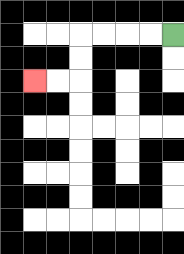{'start': '[7, 1]', 'end': '[1, 3]', 'path_directions': 'L,L,L,L,D,D,L,L', 'path_coordinates': '[[7, 1], [6, 1], [5, 1], [4, 1], [3, 1], [3, 2], [3, 3], [2, 3], [1, 3]]'}